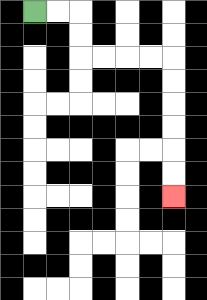{'start': '[1, 0]', 'end': '[7, 8]', 'path_directions': 'R,R,D,D,R,R,R,R,D,D,D,D,D,D', 'path_coordinates': '[[1, 0], [2, 0], [3, 0], [3, 1], [3, 2], [4, 2], [5, 2], [6, 2], [7, 2], [7, 3], [7, 4], [7, 5], [7, 6], [7, 7], [7, 8]]'}